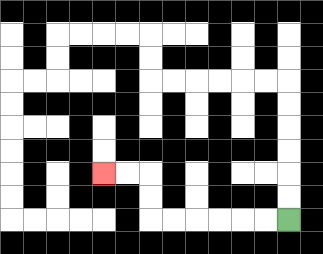{'start': '[12, 9]', 'end': '[4, 7]', 'path_directions': 'L,L,L,L,L,L,U,U,L,L', 'path_coordinates': '[[12, 9], [11, 9], [10, 9], [9, 9], [8, 9], [7, 9], [6, 9], [6, 8], [6, 7], [5, 7], [4, 7]]'}